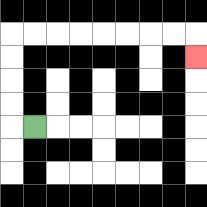{'start': '[1, 5]', 'end': '[8, 2]', 'path_directions': 'L,U,U,U,U,R,R,R,R,R,R,R,R,D', 'path_coordinates': '[[1, 5], [0, 5], [0, 4], [0, 3], [0, 2], [0, 1], [1, 1], [2, 1], [3, 1], [4, 1], [5, 1], [6, 1], [7, 1], [8, 1], [8, 2]]'}